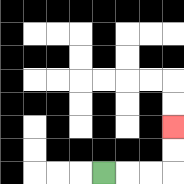{'start': '[4, 7]', 'end': '[7, 5]', 'path_directions': 'R,R,R,U,U', 'path_coordinates': '[[4, 7], [5, 7], [6, 7], [7, 7], [7, 6], [7, 5]]'}